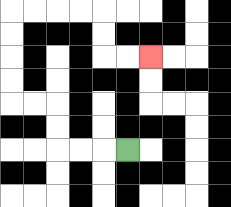{'start': '[5, 6]', 'end': '[6, 2]', 'path_directions': 'L,L,L,U,U,L,L,U,U,U,U,R,R,R,R,D,D,R,R', 'path_coordinates': '[[5, 6], [4, 6], [3, 6], [2, 6], [2, 5], [2, 4], [1, 4], [0, 4], [0, 3], [0, 2], [0, 1], [0, 0], [1, 0], [2, 0], [3, 0], [4, 0], [4, 1], [4, 2], [5, 2], [6, 2]]'}